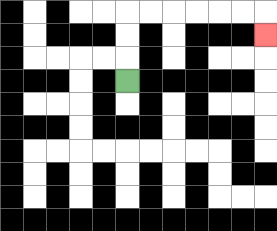{'start': '[5, 3]', 'end': '[11, 1]', 'path_directions': 'U,U,U,R,R,R,R,R,R,D', 'path_coordinates': '[[5, 3], [5, 2], [5, 1], [5, 0], [6, 0], [7, 0], [8, 0], [9, 0], [10, 0], [11, 0], [11, 1]]'}